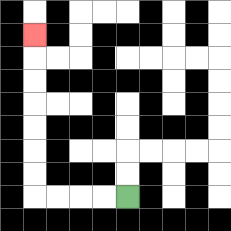{'start': '[5, 8]', 'end': '[1, 1]', 'path_directions': 'L,L,L,L,U,U,U,U,U,U,U', 'path_coordinates': '[[5, 8], [4, 8], [3, 8], [2, 8], [1, 8], [1, 7], [1, 6], [1, 5], [1, 4], [1, 3], [1, 2], [1, 1]]'}